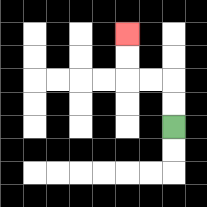{'start': '[7, 5]', 'end': '[5, 1]', 'path_directions': 'U,U,L,L,U,U', 'path_coordinates': '[[7, 5], [7, 4], [7, 3], [6, 3], [5, 3], [5, 2], [5, 1]]'}